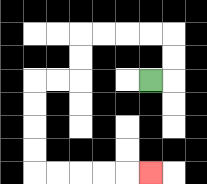{'start': '[6, 3]', 'end': '[6, 7]', 'path_directions': 'R,U,U,L,L,L,L,D,D,L,L,D,D,D,D,R,R,R,R,R', 'path_coordinates': '[[6, 3], [7, 3], [7, 2], [7, 1], [6, 1], [5, 1], [4, 1], [3, 1], [3, 2], [3, 3], [2, 3], [1, 3], [1, 4], [1, 5], [1, 6], [1, 7], [2, 7], [3, 7], [4, 7], [5, 7], [6, 7]]'}